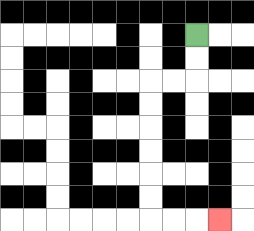{'start': '[8, 1]', 'end': '[9, 9]', 'path_directions': 'D,D,L,L,D,D,D,D,D,D,R,R,R', 'path_coordinates': '[[8, 1], [8, 2], [8, 3], [7, 3], [6, 3], [6, 4], [6, 5], [6, 6], [6, 7], [6, 8], [6, 9], [7, 9], [8, 9], [9, 9]]'}